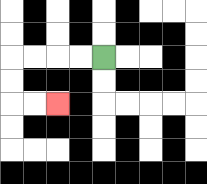{'start': '[4, 2]', 'end': '[2, 4]', 'path_directions': 'L,L,L,L,D,D,R,R', 'path_coordinates': '[[4, 2], [3, 2], [2, 2], [1, 2], [0, 2], [0, 3], [0, 4], [1, 4], [2, 4]]'}